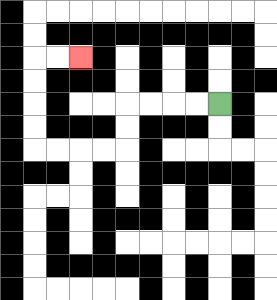{'start': '[9, 4]', 'end': '[3, 2]', 'path_directions': 'L,L,L,L,D,D,L,L,L,L,U,U,U,U,R,R', 'path_coordinates': '[[9, 4], [8, 4], [7, 4], [6, 4], [5, 4], [5, 5], [5, 6], [4, 6], [3, 6], [2, 6], [1, 6], [1, 5], [1, 4], [1, 3], [1, 2], [2, 2], [3, 2]]'}